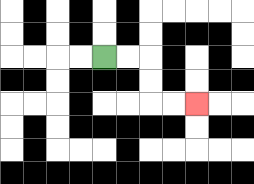{'start': '[4, 2]', 'end': '[8, 4]', 'path_directions': 'R,R,D,D,R,R', 'path_coordinates': '[[4, 2], [5, 2], [6, 2], [6, 3], [6, 4], [7, 4], [8, 4]]'}